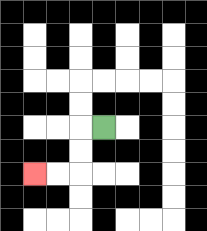{'start': '[4, 5]', 'end': '[1, 7]', 'path_directions': 'L,D,D,L,L', 'path_coordinates': '[[4, 5], [3, 5], [3, 6], [3, 7], [2, 7], [1, 7]]'}